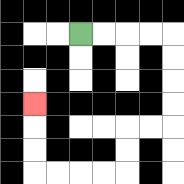{'start': '[3, 1]', 'end': '[1, 4]', 'path_directions': 'R,R,R,R,D,D,D,D,L,L,D,D,L,L,L,L,U,U,U', 'path_coordinates': '[[3, 1], [4, 1], [5, 1], [6, 1], [7, 1], [7, 2], [7, 3], [7, 4], [7, 5], [6, 5], [5, 5], [5, 6], [5, 7], [4, 7], [3, 7], [2, 7], [1, 7], [1, 6], [1, 5], [1, 4]]'}